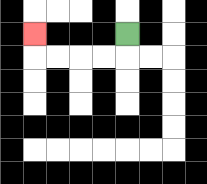{'start': '[5, 1]', 'end': '[1, 1]', 'path_directions': 'D,L,L,L,L,U', 'path_coordinates': '[[5, 1], [5, 2], [4, 2], [3, 2], [2, 2], [1, 2], [1, 1]]'}